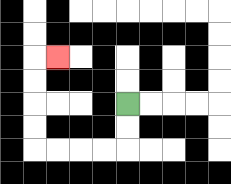{'start': '[5, 4]', 'end': '[2, 2]', 'path_directions': 'D,D,L,L,L,L,U,U,U,U,R', 'path_coordinates': '[[5, 4], [5, 5], [5, 6], [4, 6], [3, 6], [2, 6], [1, 6], [1, 5], [1, 4], [1, 3], [1, 2], [2, 2]]'}